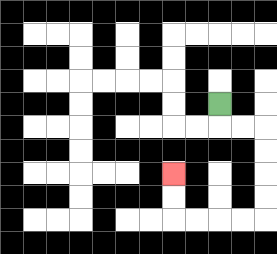{'start': '[9, 4]', 'end': '[7, 7]', 'path_directions': 'D,R,R,D,D,D,D,L,L,L,L,U,U', 'path_coordinates': '[[9, 4], [9, 5], [10, 5], [11, 5], [11, 6], [11, 7], [11, 8], [11, 9], [10, 9], [9, 9], [8, 9], [7, 9], [7, 8], [7, 7]]'}